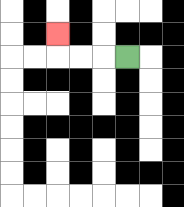{'start': '[5, 2]', 'end': '[2, 1]', 'path_directions': 'L,L,L,U', 'path_coordinates': '[[5, 2], [4, 2], [3, 2], [2, 2], [2, 1]]'}